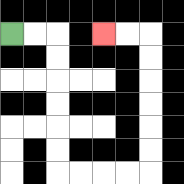{'start': '[0, 1]', 'end': '[4, 1]', 'path_directions': 'R,R,D,D,D,D,D,D,R,R,R,R,U,U,U,U,U,U,L,L', 'path_coordinates': '[[0, 1], [1, 1], [2, 1], [2, 2], [2, 3], [2, 4], [2, 5], [2, 6], [2, 7], [3, 7], [4, 7], [5, 7], [6, 7], [6, 6], [6, 5], [6, 4], [6, 3], [6, 2], [6, 1], [5, 1], [4, 1]]'}